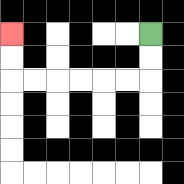{'start': '[6, 1]', 'end': '[0, 1]', 'path_directions': 'D,D,L,L,L,L,L,L,U,U', 'path_coordinates': '[[6, 1], [6, 2], [6, 3], [5, 3], [4, 3], [3, 3], [2, 3], [1, 3], [0, 3], [0, 2], [0, 1]]'}